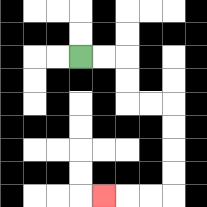{'start': '[3, 2]', 'end': '[4, 8]', 'path_directions': 'R,R,D,D,R,R,D,D,D,D,L,L,L', 'path_coordinates': '[[3, 2], [4, 2], [5, 2], [5, 3], [5, 4], [6, 4], [7, 4], [7, 5], [7, 6], [7, 7], [7, 8], [6, 8], [5, 8], [4, 8]]'}